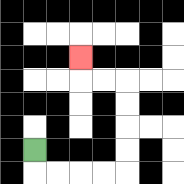{'start': '[1, 6]', 'end': '[3, 2]', 'path_directions': 'D,R,R,R,R,U,U,U,U,L,L,U', 'path_coordinates': '[[1, 6], [1, 7], [2, 7], [3, 7], [4, 7], [5, 7], [5, 6], [5, 5], [5, 4], [5, 3], [4, 3], [3, 3], [3, 2]]'}